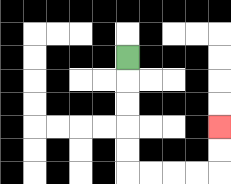{'start': '[5, 2]', 'end': '[9, 5]', 'path_directions': 'D,D,D,D,D,R,R,R,R,U,U', 'path_coordinates': '[[5, 2], [5, 3], [5, 4], [5, 5], [5, 6], [5, 7], [6, 7], [7, 7], [8, 7], [9, 7], [9, 6], [9, 5]]'}